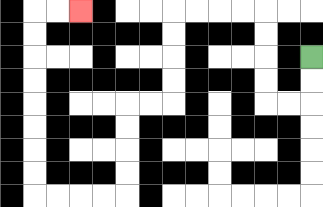{'start': '[13, 2]', 'end': '[3, 0]', 'path_directions': 'D,D,L,L,U,U,U,U,L,L,L,L,D,D,D,D,L,L,D,D,D,D,L,L,L,L,U,U,U,U,U,U,U,U,R,R', 'path_coordinates': '[[13, 2], [13, 3], [13, 4], [12, 4], [11, 4], [11, 3], [11, 2], [11, 1], [11, 0], [10, 0], [9, 0], [8, 0], [7, 0], [7, 1], [7, 2], [7, 3], [7, 4], [6, 4], [5, 4], [5, 5], [5, 6], [5, 7], [5, 8], [4, 8], [3, 8], [2, 8], [1, 8], [1, 7], [1, 6], [1, 5], [1, 4], [1, 3], [1, 2], [1, 1], [1, 0], [2, 0], [3, 0]]'}